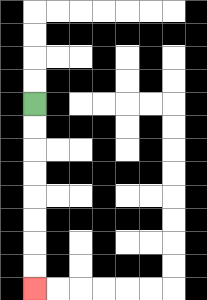{'start': '[1, 4]', 'end': '[1, 12]', 'path_directions': 'D,D,D,D,D,D,D,D', 'path_coordinates': '[[1, 4], [1, 5], [1, 6], [1, 7], [1, 8], [1, 9], [1, 10], [1, 11], [1, 12]]'}